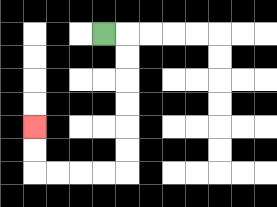{'start': '[4, 1]', 'end': '[1, 5]', 'path_directions': 'R,D,D,D,D,D,D,L,L,L,L,U,U', 'path_coordinates': '[[4, 1], [5, 1], [5, 2], [5, 3], [5, 4], [5, 5], [5, 6], [5, 7], [4, 7], [3, 7], [2, 7], [1, 7], [1, 6], [1, 5]]'}